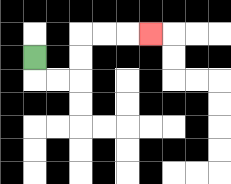{'start': '[1, 2]', 'end': '[6, 1]', 'path_directions': 'D,R,R,U,U,R,R,R', 'path_coordinates': '[[1, 2], [1, 3], [2, 3], [3, 3], [3, 2], [3, 1], [4, 1], [5, 1], [6, 1]]'}